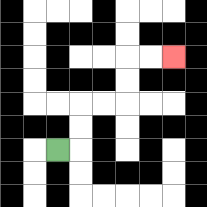{'start': '[2, 6]', 'end': '[7, 2]', 'path_directions': 'R,U,U,R,R,U,U,R,R', 'path_coordinates': '[[2, 6], [3, 6], [3, 5], [3, 4], [4, 4], [5, 4], [5, 3], [5, 2], [6, 2], [7, 2]]'}